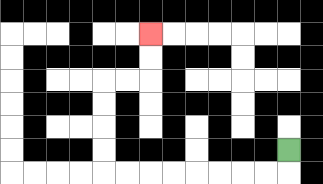{'start': '[12, 6]', 'end': '[6, 1]', 'path_directions': 'D,L,L,L,L,L,L,L,L,U,U,U,U,R,R,U,U', 'path_coordinates': '[[12, 6], [12, 7], [11, 7], [10, 7], [9, 7], [8, 7], [7, 7], [6, 7], [5, 7], [4, 7], [4, 6], [4, 5], [4, 4], [4, 3], [5, 3], [6, 3], [6, 2], [6, 1]]'}